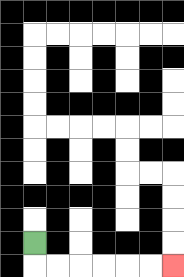{'start': '[1, 10]', 'end': '[7, 11]', 'path_directions': 'D,R,R,R,R,R,R', 'path_coordinates': '[[1, 10], [1, 11], [2, 11], [3, 11], [4, 11], [5, 11], [6, 11], [7, 11]]'}